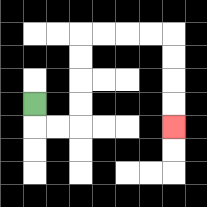{'start': '[1, 4]', 'end': '[7, 5]', 'path_directions': 'D,R,R,U,U,U,U,R,R,R,R,D,D,D,D', 'path_coordinates': '[[1, 4], [1, 5], [2, 5], [3, 5], [3, 4], [3, 3], [3, 2], [3, 1], [4, 1], [5, 1], [6, 1], [7, 1], [7, 2], [7, 3], [7, 4], [7, 5]]'}